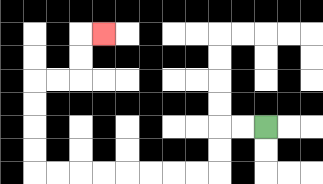{'start': '[11, 5]', 'end': '[4, 1]', 'path_directions': 'L,L,D,D,L,L,L,L,L,L,L,L,U,U,U,U,R,R,U,U,R', 'path_coordinates': '[[11, 5], [10, 5], [9, 5], [9, 6], [9, 7], [8, 7], [7, 7], [6, 7], [5, 7], [4, 7], [3, 7], [2, 7], [1, 7], [1, 6], [1, 5], [1, 4], [1, 3], [2, 3], [3, 3], [3, 2], [3, 1], [4, 1]]'}